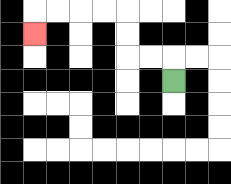{'start': '[7, 3]', 'end': '[1, 1]', 'path_directions': 'U,L,L,U,U,L,L,L,L,D', 'path_coordinates': '[[7, 3], [7, 2], [6, 2], [5, 2], [5, 1], [5, 0], [4, 0], [3, 0], [2, 0], [1, 0], [1, 1]]'}